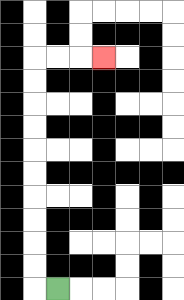{'start': '[2, 12]', 'end': '[4, 2]', 'path_directions': 'L,U,U,U,U,U,U,U,U,U,U,R,R,R', 'path_coordinates': '[[2, 12], [1, 12], [1, 11], [1, 10], [1, 9], [1, 8], [1, 7], [1, 6], [1, 5], [1, 4], [1, 3], [1, 2], [2, 2], [3, 2], [4, 2]]'}